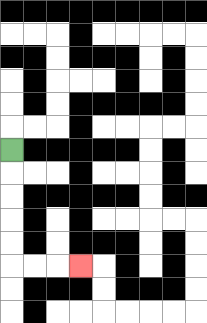{'start': '[0, 6]', 'end': '[3, 11]', 'path_directions': 'D,D,D,D,D,R,R,R', 'path_coordinates': '[[0, 6], [0, 7], [0, 8], [0, 9], [0, 10], [0, 11], [1, 11], [2, 11], [3, 11]]'}